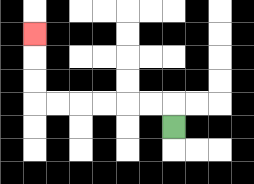{'start': '[7, 5]', 'end': '[1, 1]', 'path_directions': 'U,L,L,L,L,L,L,U,U,U', 'path_coordinates': '[[7, 5], [7, 4], [6, 4], [5, 4], [4, 4], [3, 4], [2, 4], [1, 4], [1, 3], [1, 2], [1, 1]]'}